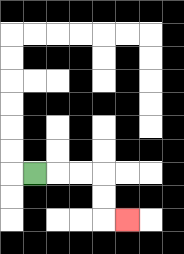{'start': '[1, 7]', 'end': '[5, 9]', 'path_directions': 'R,R,R,D,D,R', 'path_coordinates': '[[1, 7], [2, 7], [3, 7], [4, 7], [4, 8], [4, 9], [5, 9]]'}